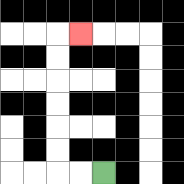{'start': '[4, 7]', 'end': '[3, 1]', 'path_directions': 'L,L,U,U,U,U,U,U,R', 'path_coordinates': '[[4, 7], [3, 7], [2, 7], [2, 6], [2, 5], [2, 4], [2, 3], [2, 2], [2, 1], [3, 1]]'}